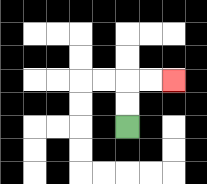{'start': '[5, 5]', 'end': '[7, 3]', 'path_directions': 'U,U,R,R', 'path_coordinates': '[[5, 5], [5, 4], [5, 3], [6, 3], [7, 3]]'}